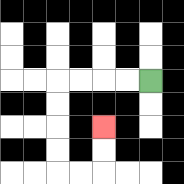{'start': '[6, 3]', 'end': '[4, 5]', 'path_directions': 'L,L,L,L,D,D,D,D,R,R,U,U', 'path_coordinates': '[[6, 3], [5, 3], [4, 3], [3, 3], [2, 3], [2, 4], [2, 5], [2, 6], [2, 7], [3, 7], [4, 7], [4, 6], [4, 5]]'}